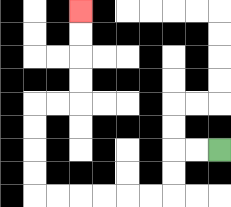{'start': '[9, 6]', 'end': '[3, 0]', 'path_directions': 'L,L,D,D,L,L,L,L,L,L,U,U,U,U,R,R,U,U,U,U', 'path_coordinates': '[[9, 6], [8, 6], [7, 6], [7, 7], [7, 8], [6, 8], [5, 8], [4, 8], [3, 8], [2, 8], [1, 8], [1, 7], [1, 6], [1, 5], [1, 4], [2, 4], [3, 4], [3, 3], [3, 2], [3, 1], [3, 0]]'}